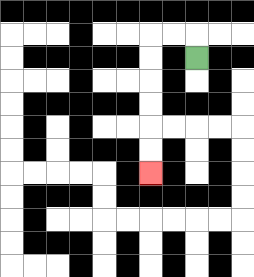{'start': '[8, 2]', 'end': '[6, 7]', 'path_directions': 'U,L,L,D,D,D,D,D,D', 'path_coordinates': '[[8, 2], [8, 1], [7, 1], [6, 1], [6, 2], [6, 3], [6, 4], [6, 5], [6, 6], [6, 7]]'}